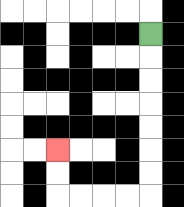{'start': '[6, 1]', 'end': '[2, 6]', 'path_directions': 'D,D,D,D,D,D,D,L,L,L,L,U,U', 'path_coordinates': '[[6, 1], [6, 2], [6, 3], [6, 4], [6, 5], [6, 6], [6, 7], [6, 8], [5, 8], [4, 8], [3, 8], [2, 8], [2, 7], [2, 6]]'}